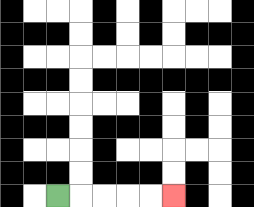{'start': '[2, 8]', 'end': '[7, 8]', 'path_directions': 'R,R,R,R,R', 'path_coordinates': '[[2, 8], [3, 8], [4, 8], [5, 8], [6, 8], [7, 8]]'}